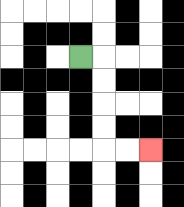{'start': '[3, 2]', 'end': '[6, 6]', 'path_directions': 'R,D,D,D,D,R,R', 'path_coordinates': '[[3, 2], [4, 2], [4, 3], [4, 4], [4, 5], [4, 6], [5, 6], [6, 6]]'}